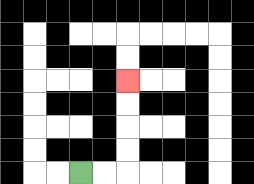{'start': '[3, 7]', 'end': '[5, 3]', 'path_directions': 'R,R,U,U,U,U', 'path_coordinates': '[[3, 7], [4, 7], [5, 7], [5, 6], [5, 5], [5, 4], [5, 3]]'}